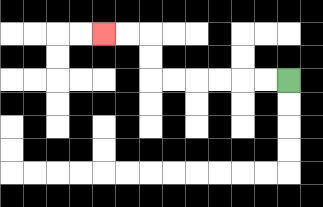{'start': '[12, 3]', 'end': '[4, 1]', 'path_directions': 'L,L,L,L,L,L,U,U,L,L', 'path_coordinates': '[[12, 3], [11, 3], [10, 3], [9, 3], [8, 3], [7, 3], [6, 3], [6, 2], [6, 1], [5, 1], [4, 1]]'}